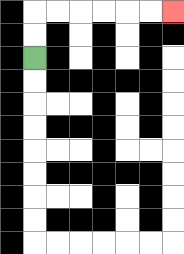{'start': '[1, 2]', 'end': '[7, 0]', 'path_directions': 'U,U,R,R,R,R,R,R', 'path_coordinates': '[[1, 2], [1, 1], [1, 0], [2, 0], [3, 0], [4, 0], [5, 0], [6, 0], [7, 0]]'}